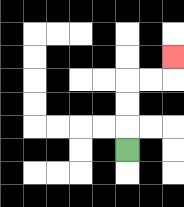{'start': '[5, 6]', 'end': '[7, 2]', 'path_directions': 'U,U,U,R,R,U', 'path_coordinates': '[[5, 6], [5, 5], [5, 4], [5, 3], [6, 3], [7, 3], [7, 2]]'}